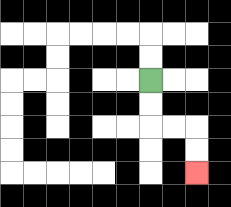{'start': '[6, 3]', 'end': '[8, 7]', 'path_directions': 'D,D,R,R,D,D', 'path_coordinates': '[[6, 3], [6, 4], [6, 5], [7, 5], [8, 5], [8, 6], [8, 7]]'}